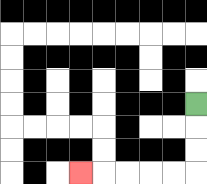{'start': '[8, 4]', 'end': '[3, 7]', 'path_directions': 'D,D,D,L,L,L,L,L', 'path_coordinates': '[[8, 4], [8, 5], [8, 6], [8, 7], [7, 7], [6, 7], [5, 7], [4, 7], [3, 7]]'}